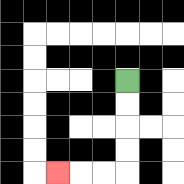{'start': '[5, 3]', 'end': '[2, 7]', 'path_directions': 'D,D,D,D,L,L,L', 'path_coordinates': '[[5, 3], [5, 4], [5, 5], [5, 6], [5, 7], [4, 7], [3, 7], [2, 7]]'}